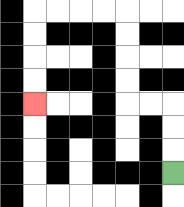{'start': '[7, 7]', 'end': '[1, 4]', 'path_directions': 'U,U,U,L,L,U,U,U,U,L,L,L,L,D,D,D,D', 'path_coordinates': '[[7, 7], [7, 6], [7, 5], [7, 4], [6, 4], [5, 4], [5, 3], [5, 2], [5, 1], [5, 0], [4, 0], [3, 0], [2, 0], [1, 0], [1, 1], [1, 2], [1, 3], [1, 4]]'}